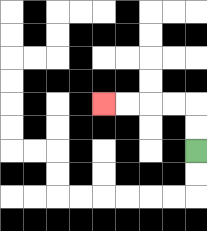{'start': '[8, 6]', 'end': '[4, 4]', 'path_directions': 'U,U,L,L,L,L', 'path_coordinates': '[[8, 6], [8, 5], [8, 4], [7, 4], [6, 4], [5, 4], [4, 4]]'}